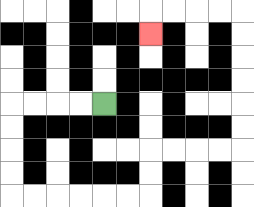{'start': '[4, 4]', 'end': '[6, 1]', 'path_directions': 'L,L,L,L,D,D,D,D,R,R,R,R,R,R,U,U,R,R,R,R,U,U,U,U,U,U,L,L,L,L,D', 'path_coordinates': '[[4, 4], [3, 4], [2, 4], [1, 4], [0, 4], [0, 5], [0, 6], [0, 7], [0, 8], [1, 8], [2, 8], [3, 8], [4, 8], [5, 8], [6, 8], [6, 7], [6, 6], [7, 6], [8, 6], [9, 6], [10, 6], [10, 5], [10, 4], [10, 3], [10, 2], [10, 1], [10, 0], [9, 0], [8, 0], [7, 0], [6, 0], [6, 1]]'}